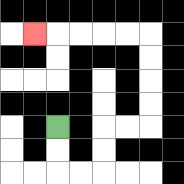{'start': '[2, 5]', 'end': '[1, 1]', 'path_directions': 'D,D,R,R,U,U,R,R,U,U,U,U,L,L,L,L,L', 'path_coordinates': '[[2, 5], [2, 6], [2, 7], [3, 7], [4, 7], [4, 6], [4, 5], [5, 5], [6, 5], [6, 4], [6, 3], [6, 2], [6, 1], [5, 1], [4, 1], [3, 1], [2, 1], [1, 1]]'}